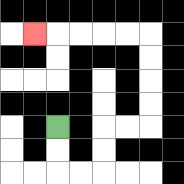{'start': '[2, 5]', 'end': '[1, 1]', 'path_directions': 'D,D,R,R,U,U,R,R,U,U,U,U,L,L,L,L,L', 'path_coordinates': '[[2, 5], [2, 6], [2, 7], [3, 7], [4, 7], [4, 6], [4, 5], [5, 5], [6, 5], [6, 4], [6, 3], [6, 2], [6, 1], [5, 1], [4, 1], [3, 1], [2, 1], [1, 1]]'}